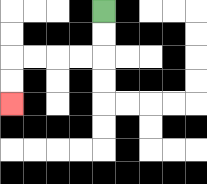{'start': '[4, 0]', 'end': '[0, 4]', 'path_directions': 'D,D,L,L,L,L,D,D', 'path_coordinates': '[[4, 0], [4, 1], [4, 2], [3, 2], [2, 2], [1, 2], [0, 2], [0, 3], [0, 4]]'}